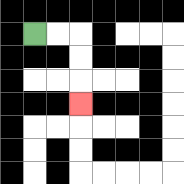{'start': '[1, 1]', 'end': '[3, 4]', 'path_directions': 'R,R,D,D,D', 'path_coordinates': '[[1, 1], [2, 1], [3, 1], [3, 2], [3, 3], [3, 4]]'}